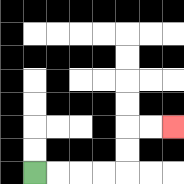{'start': '[1, 7]', 'end': '[7, 5]', 'path_directions': 'R,R,R,R,U,U,R,R', 'path_coordinates': '[[1, 7], [2, 7], [3, 7], [4, 7], [5, 7], [5, 6], [5, 5], [6, 5], [7, 5]]'}